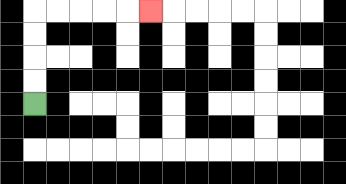{'start': '[1, 4]', 'end': '[6, 0]', 'path_directions': 'U,U,U,U,R,R,R,R,R', 'path_coordinates': '[[1, 4], [1, 3], [1, 2], [1, 1], [1, 0], [2, 0], [3, 0], [4, 0], [5, 0], [6, 0]]'}